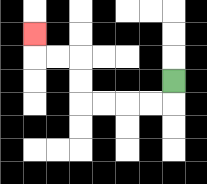{'start': '[7, 3]', 'end': '[1, 1]', 'path_directions': 'D,L,L,L,L,U,U,L,L,U', 'path_coordinates': '[[7, 3], [7, 4], [6, 4], [5, 4], [4, 4], [3, 4], [3, 3], [3, 2], [2, 2], [1, 2], [1, 1]]'}